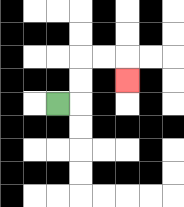{'start': '[2, 4]', 'end': '[5, 3]', 'path_directions': 'R,U,U,R,R,D', 'path_coordinates': '[[2, 4], [3, 4], [3, 3], [3, 2], [4, 2], [5, 2], [5, 3]]'}